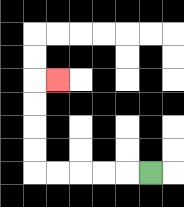{'start': '[6, 7]', 'end': '[2, 3]', 'path_directions': 'L,L,L,L,L,U,U,U,U,R', 'path_coordinates': '[[6, 7], [5, 7], [4, 7], [3, 7], [2, 7], [1, 7], [1, 6], [1, 5], [1, 4], [1, 3], [2, 3]]'}